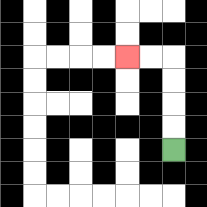{'start': '[7, 6]', 'end': '[5, 2]', 'path_directions': 'U,U,U,U,L,L', 'path_coordinates': '[[7, 6], [7, 5], [7, 4], [7, 3], [7, 2], [6, 2], [5, 2]]'}